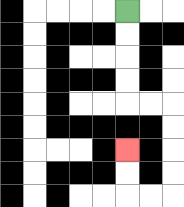{'start': '[5, 0]', 'end': '[5, 6]', 'path_directions': 'D,D,D,D,R,R,D,D,D,D,L,L,U,U', 'path_coordinates': '[[5, 0], [5, 1], [5, 2], [5, 3], [5, 4], [6, 4], [7, 4], [7, 5], [7, 6], [7, 7], [7, 8], [6, 8], [5, 8], [5, 7], [5, 6]]'}